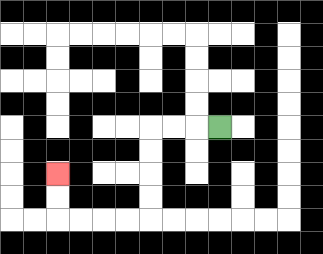{'start': '[9, 5]', 'end': '[2, 7]', 'path_directions': 'L,L,L,D,D,D,D,L,L,L,L,U,U', 'path_coordinates': '[[9, 5], [8, 5], [7, 5], [6, 5], [6, 6], [6, 7], [6, 8], [6, 9], [5, 9], [4, 9], [3, 9], [2, 9], [2, 8], [2, 7]]'}